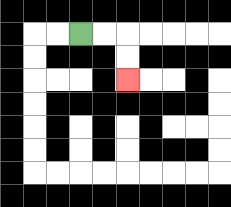{'start': '[3, 1]', 'end': '[5, 3]', 'path_directions': 'R,R,D,D', 'path_coordinates': '[[3, 1], [4, 1], [5, 1], [5, 2], [5, 3]]'}